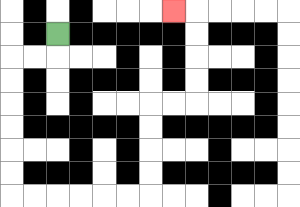{'start': '[2, 1]', 'end': '[7, 0]', 'path_directions': 'D,L,L,D,D,D,D,D,D,R,R,R,R,R,R,U,U,U,U,R,R,U,U,U,U,L', 'path_coordinates': '[[2, 1], [2, 2], [1, 2], [0, 2], [0, 3], [0, 4], [0, 5], [0, 6], [0, 7], [0, 8], [1, 8], [2, 8], [3, 8], [4, 8], [5, 8], [6, 8], [6, 7], [6, 6], [6, 5], [6, 4], [7, 4], [8, 4], [8, 3], [8, 2], [8, 1], [8, 0], [7, 0]]'}